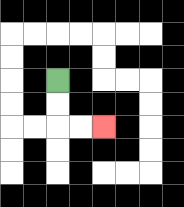{'start': '[2, 3]', 'end': '[4, 5]', 'path_directions': 'D,D,R,R', 'path_coordinates': '[[2, 3], [2, 4], [2, 5], [3, 5], [4, 5]]'}